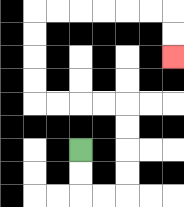{'start': '[3, 6]', 'end': '[7, 2]', 'path_directions': 'D,D,R,R,U,U,U,U,L,L,L,L,U,U,U,U,R,R,R,R,R,R,D,D', 'path_coordinates': '[[3, 6], [3, 7], [3, 8], [4, 8], [5, 8], [5, 7], [5, 6], [5, 5], [5, 4], [4, 4], [3, 4], [2, 4], [1, 4], [1, 3], [1, 2], [1, 1], [1, 0], [2, 0], [3, 0], [4, 0], [5, 0], [6, 0], [7, 0], [7, 1], [7, 2]]'}